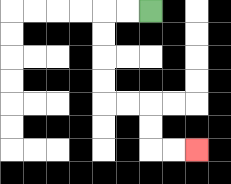{'start': '[6, 0]', 'end': '[8, 6]', 'path_directions': 'L,L,D,D,D,D,R,R,D,D,R,R', 'path_coordinates': '[[6, 0], [5, 0], [4, 0], [4, 1], [4, 2], [4, 3], [4, 4], [5, 4], [6, 4], [6, 5], [6, 6], [7, 6], [8, 6]]'}